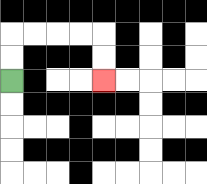{'start': '[0, 3]', 'end': '[4, 3]', 'path_directions': 'U,U,R,R,R,R,D,D', 'path_coordinates': '[[0, 3], [0, 2], [0, 1], [1, 1], [2, 1], [3, 1], [4, 1], [4, 2], [4, 3]]'}